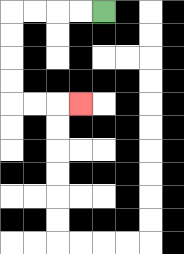{'start': '[4, 0]', 'end': '[3, 4]', 'path_directions': 'L,L,L,L,D,D,D,D,R,R,R', 'path_coordinates': '[[4, 0], [3, 0], [2, 0], [1, 0], [0, 0], [0, 1], [0, 2], [0, 3], [0, 4], [1, 4], [2, 4], [3, 4]]'}